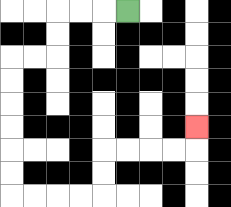{'start': '[5, 0]', 'end': '[8, 5]', 'path_directions': 'L,L,L,D,D,L,L,D,D,D,D,D,D,R,R,R,R,U,U,R,R,R,R,U', 'path_coordinates': '[[5, 0], [4, 0], [3, 0], [2, 0], [2, 1], [2, 2], [1, 2], [0, 2], [0, 3], [0, 4], [0, 5], [0, 6], [0, 7], [0, 8], [1, 8], [2, 8], [3, 8], [4, 8], [4, 7], [4, 6], [5, 6], [6, 6], [7, 6], [8, 6], [8, 5]]'}